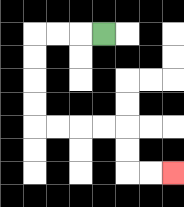{'start': '[4, 1]', 'end': '[7, 7]', 'path_directions': 'L,L,L,D,D,D,D,R,R,R,R,D,D,R,R', 'path_coordinates': '[[4, 1], [3, 1], [2, 1], [1, 1], [1, 2], [1, 3], [1, 4], [1, 5], [2, 5], [3, 5], [4, 5], [5, 5], [5, 6], [5, 7], [6, 7], [7, 7]]'}